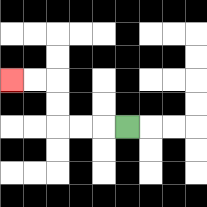{'start': '[5, 5]', 'end': '[0, 3]', 'path_directions': 'L,L,L,U,U,L,L', 'path_coordinates': '[[5, 5], [4, 5], [3, 5], [2, 5], [2, 4], [2, 3], [1, 3], [0, 3]]'}